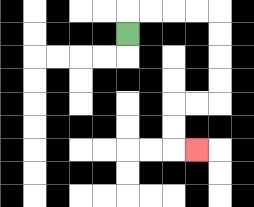{'start': '[5, 1]', 'end': '[8, 6]', 'path_directions': 'U,R,R,R,R,D,D,D,D,L,L,D,D,R', 'path_coordinates': '[[5, 1], [5, 0], [6, 0], [7, 0], [8, 0], [9, 0], [9, 1], [9, 2], [9, 3], [9, 4], [8, 4], [7, 4], [7, 5], [7, 6], [8, 6]]'}